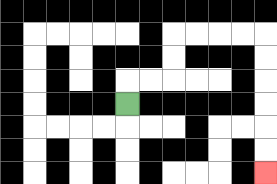{'start': '[5, 4]', 'end': '[11, 7]', 'path_directions': 'U,R,R,U,U,R,R,R,R,D,D,D,D,D,D', 'path_coordinates': '[[5, 4], [5, 3], [6, 3], [7, 3], [7, 2], [7, 1], [8, 1], [9, 1], [10, 1], [11, 1], [11, 2], [11, 3], [11, 4], [11, 5], [11, 6], [11, 7]]'}